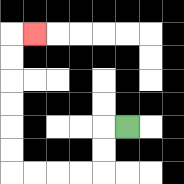{'start': '[5, 5]', 'end': '[1, 1]', 'path_directions': 'L,D,D,L,L,L,L,U,U,U,U,U,U,R', 'path_coordinates': '[[5, 5], [4, 5], [4, 6], [4, 7], [3, 7], [2, 7], [1, 7], [0, 7], [0, 6], [0, 5], [0, 4], [0, 3], [0, 2], [0, 1], [1, 1]]'}